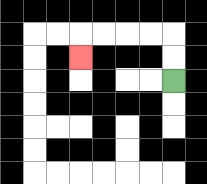{'start': '[7, 3]', 'end': '[3, 2]', 'path_directions': 'U,U,L,L,L,L,D', 'path_coordinates': '[[7, 3], [7, 2], [7, 1], [6, 1], [5, 1], [4, 1], [3, 1], [3, 2]]'}